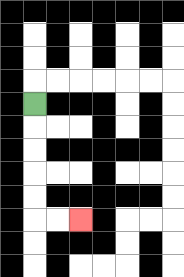{'start': '[1, 4]', 'end': '[3, 9]', 'path_directions': 'D,D,D,D,D,R,R', 'path_coordinates': '[[1, 4], [1, 5], [1, 6], [1, 7], [1, 8], [1, 9], [2, 9], [3, 9]]'}